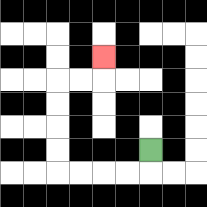{'start': '[6, 6]', 'end': '[4, 2]', 'path_directions': 'D,L,L,L,L,U,U,U,U,R,R,U', 'path_coordinates': '[[6, 6], [6, 7], [5, 7], [4, 7], [3, 7], [2, 7], [2, 6], [2, 5], [2, 4], [2, 3], [3, 3], [4, 3], [4, 2]]'}